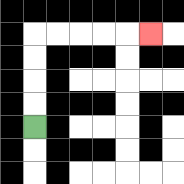{'start': '[1, 5]', 'end': '[6, 1]', 'path_directions': 'U,U,U,U,R,R,R,R,R', 'path_coordinates': '[[1, 5], [1, 4], [1, 3], [1, 2], [1, 1], [2, 1], [3, 1], [4, 1], [5, 1], [6, 1]]'}